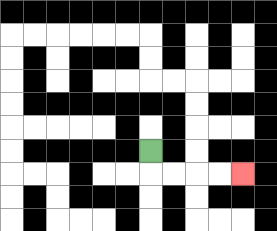{'start': '[6, 6]', 'end': '[10, 7]', 'path_directions': 'D,R,R,R,R', 'path_coordinates': '[[6, 6], [6, 7], [7, 7], [8, 7], [9, 7], [10, 7]]'}